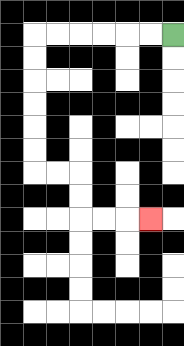{'start': '[7, 1]', 'end': '[6, 9]', 'path_directions': 'L,L,L,L,L,L,D,D,D,D,D,D,R,R,D,D,R,R,R', 'path_coordinates': '[[7, 1], [6, 1], [5, 1], [4, 1], [3, 1], [2, 1], [1, 1], [1, 2], [1, 3], [1, 4], [1, 5], [1, 6], [1, 7], [2, 7], [3, 7], [3, 8], [3, 9], [4, 9], [5, 9], [6, 9]]'}